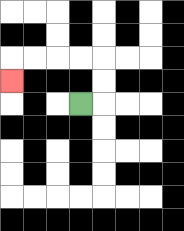{'start': '[3, 4]', 'end': '[0, 3]', 'path_directions': 'R,U,U,L,L,L,L,D', 'path_coordinates': '[[3, 4], [4, 4], [4, 3], [4, 2], [3, 2], [2, 2], [1, 2], [0, 2], [0, 3]]'}